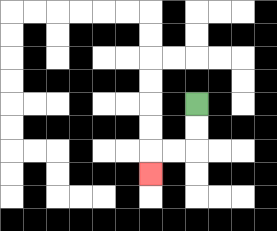{'start': '[8, 4]', 'end': '[6, 7]', 'path_directions': 'D,D,L,L,D', 'path_coordinates': '[[8, 4], [8, 5], [8, 6], [7, 6], [6, 6], [6, 7]]'}